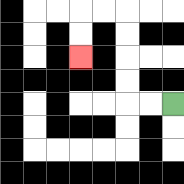{'start': '[7, 4]', 'end': '[3, 2]', 'path_directions': 'L,L,U,U,U,U,L,L,D,D', 'path_coordinates': '[[7, 4], [6, 4], [5, 4], [5, 3], [5, 2], [5, 1], [5, 0], [4, 0], [3, 0], [3, 1], [3, 2]]'}